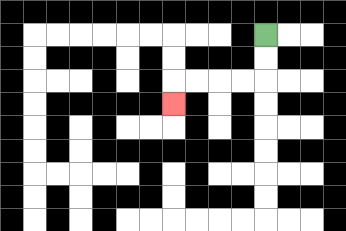{'start': '[11, 1]', 'end': '[7, 4]', 'path_directions': 'D,D,L,L,L,L,D', 'path_coordinates': '[[11, 1], [11, 2], [11, 3], [10, 3], [9, 3], [8, 3], [7, 3], [7, 4]]'}